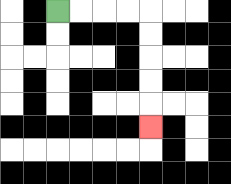{'start': '[2, 0]', 'end': '[6, 5]', 'path_directions': 'R,R,R,R,D,D,D,D,D', 'path_coordinates': '[[2, 0], [3, 0], [4, 0], [5, 0], [6, 0], [6, 1], [6, 2], [6, 3], [6, 4], [6, 5]]'}